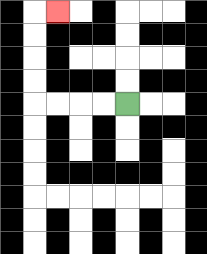{'start': '[5, 4]', 'end': '[2, 0]', 'path_directions': 'L,L,L,L,U,U,U,U,R', 'path_coordinates': '[[5, 4], [4, 4], [3, 4], [2, 4], [1, 4], [1, 3], [1, 2], [1, 1], [1, 0], [2, 0]]'}